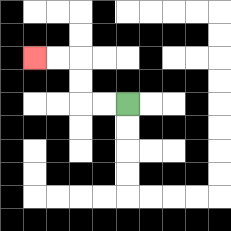{'start': '[5, 4]', 'end': '[1, 2]', 'path_directions': 'L,L,U,U,L,L', 'path_coordinates': '[[5, 4], [4, 4], [3, 4], [3, 3], [3, 2], [2, 2], [1, 2]]'}